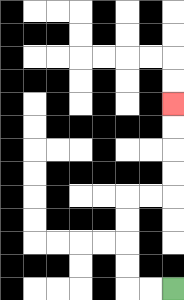{'start': '[7, 12]', 'end': '[7, 4]', 'path_directions': 'L,L,U,U,U,U,R,R,U,U,U,U', 'path_coordinates': '[[7, 12], [6, 12], [5, 12], [5, 11], [5, 10], [5, 9], [5, 8], [6, 8], [7, 8], [7, 7], [7, 6], [7, 5], [7, 4]]'}